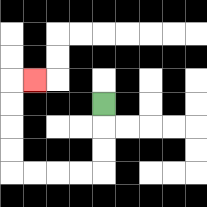{'start': '[4, 4]', 'end': '[1, 3]', 'path_directions': 'D,D,D,L,L,L,L,U,U,U,U,R', 'path_coordinates': '[[4, 4], [4, 5], [4, 6], [4, 7], [3, 7], [2, 7], [1, 7], [0, 7], [0, 6], [0, 5], [0, 4], [0, 3], [1, 3]]'}